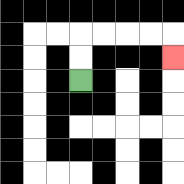{'start': '[3, 3]', 'end': '[7, 2]', 'path_directions': 'U,U,R,R,R,R,D', 'path_coordinates': '[[3, 3], [3, 2], [3, 1], [4, 1], [5, 1], [6, 1], [7, 1], [7, 2]]'}